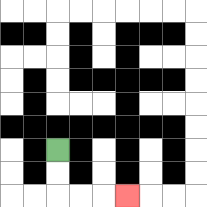{'start': '[2, 6]', 'end': '[5, 8]', 'path_directions': 'D,D,R,R,R', 'path_coordinates': '[[2, 6], [2, 7], [2, 8], [3, 8], [4, 8], [5, 8]]'}